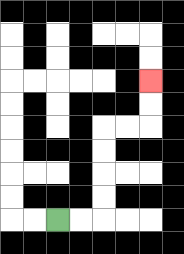{'start': '[2, 9]', 'end': '[6, 3]', 'path_directions': 'R,R,U,U,U,U,R,R,U,U', 'path_coordinates': '[[2, 9], [3, 9], [4, 9], [4, 8], [4, 7], [4, 6], [4, 5], [5, 5], [6, 5], [6, 4], [6, 3]]'}